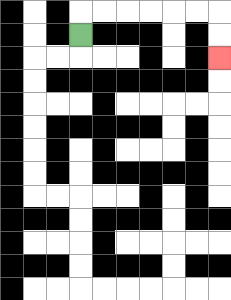{'start': '[3, 1]', 'end': '[9, 2]', 'path_directions': 'U,R,R,R,R,R,R,D,D', 'path_coordinates': '[[3, 1], [3, 0], [4, 0], [5, 0], [6, 0], [7, 0], [8, 0], [9, 0], [9, 1], [9, 2]]'}